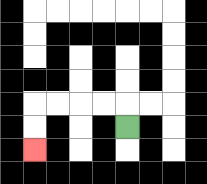{'start': '[5, 5]', 'end': '[1, 6]', 'path_directions': 'U,L,L,L,L,D,D', 'path_coordinates': '[[5, 5], [5, 4], [4, 4], [3, 4], [2, 4], [1, 4], [1, 5], [1, 6]]'}